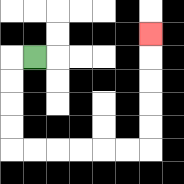{'start': '[1, 2]', 'end': '[6, 1]', 'path_directions': 'L,D,D,D,D,R,R,R,R,R,R,U,U,U,U,U', 'path_coordinates': '[[1, 2], [0, 2], [0, 3], [0, 4], [0, 5], [0, 6], [1, 6], [2, 6], [3, 6], [4, 6], [5, 6], [6, 6], [6, 5], [6, 4], [6, 3], [6, 2], [6, 1]]'}